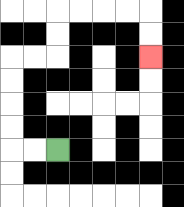{'start': '[2, 6]', 'end': '[6, 2]', 'path_directions': 'L,L,U,U,U,U,R,R,U,U,R,R,R,R,D,D', 'path_coordinates': '[[2, 6], [1, 6], [0, 6], [0, 5], [0, 4], [0, 3], [0, 2], [1, 2], [2, 2], [2, 1], [2, 0], [3, 0], [4, 0], [5, 0], [6, 0], [6, 1], [6, 2]]'}